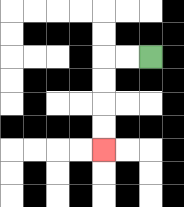{'start': '[6, 2]', 'end': '[4, 6]', 'path_directions': 'L,L,D,D,D,D', 'path_coordinates': '[[6, 2], [5, 2], [4, 2], [4, 3], [4, 4], [4, 5], [4, 6]]'}